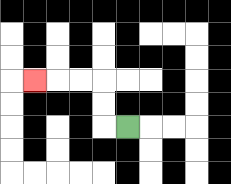{'start': '[5, 5]', 'end': '[1, 3]', 'path_directions': 'L,U,U,L,L,L', 'path_coordinates': '[[5, 5], [4, 5], [4, 4], [4, 3], [3, 3], [2, 3], [1, 3]]'}